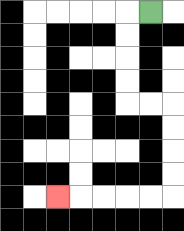{'start': '[6, 0]', 'end': '[2, 8]', 'path_directions': 'L,D,D,D,D,R,R,D,D,D,D,L,L,L,L,L', 'path_coordinates': '[[6, 0], [5, 0], [5, 1], [5, 2], [5, 3], [5, 4], [6, 4], [7, 4], [7, 5], [7, 6], [7, 7], [7, 8], [6, 8], [5, 8], [4, 8], [3, 8], [2, 8]]'}